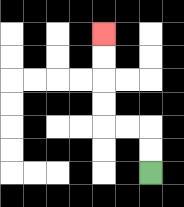{'start': '[6, 7]', 'end': '[4, 1]', 'path_directions': 'U,U,L,L,U,U,U,U', 'path_coordinates': '[[6, 7], [6, 6], [6, 5], [5, 5], [4, 5], [4, 4], [4, 3], [4, 2], [4, 1]]'}